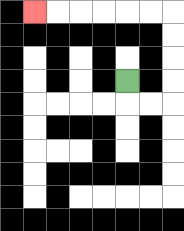{'start': '[5, 3]', 'end': '[1, 0]', 'path_directions': 'D,R,R,U,U,U,U,L,L,L,L,L,L', 'path_coordinates': '[[5, 3], [5, 4], [6, 4], [7, 4], [7, 3], [7, 2], [7, 1], [7, 0], [6, 0], [5, 0], [4, 0], [3, 0], [2, 0], [1, 0]]'}